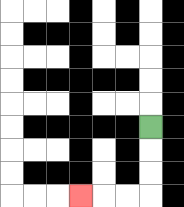{'start': '[6, 5]', 'end': '[3, 8]', 'path_directions': 'D,D,D,L,L,L', 'path_coordinates': '[[6, 5], [6, 6], [6, 7], [6, 8], [5, 8], [4, 8], [3, 8]]'}